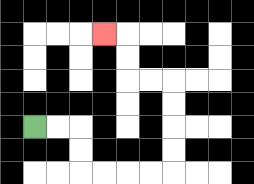{'start': '[1, 5]', 'end': '[4, 1]', 'path_directions': 'R,R,D,D,R,R,R,R,U,U,U,U,L,L,U,U,L', 'path_coordinates': '[[1, 5], [2, 5], [3, 5], [3, 6], [3, 7], [4, 7], [5, 7], [6, 7], [7, 7], [7, 6], [7, 5], [7, 4], [7, 3], [6, 3], [5, 3], [5, 2], [5, 1], [4, 1]]'}